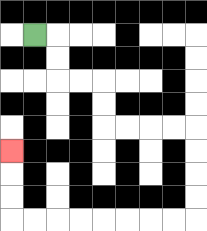{'start': '[1, 1]', 'end': '[0, 6]', 'path_directions': 'R,D,D,R,R,D,D,R,R,R,R,D,D,D,D,L,L,L,L,L,L,L,L,U,U,U', 'path_coordinates': '[[1, 1], [2, 1], [2, 2], [2, 3], [3, 3], [4, 3], [4, 4], [4, 5], [5, 5], [6, 5], [7, 5], [8, 5], [8, 6], [8, 7], [8, 8], [8, 9], [7, 9], [6, 9], [5, 9], [4, 9], [3, 9], [2, 9], [1, 9], [0, 9], [0, 8], [0, 7], [0, 6]]'}